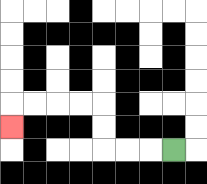{'start': '[7, 6]', 'end': '[0, 5]', 'path_directions': 'L,L,L,U,U,L,L,L,L,D', 'path_coordinates': '[[7, 6], [6, 6], [5, 6], [4, 6], [4, 5], [4, 4], [3, 4], [2, 4], [1, 4], [0, 4], [0, 5]]'}